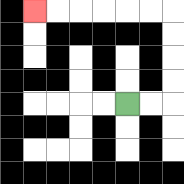{'start': '[5, 4]', 'end': '[1, 0]', 'path_directions': 'R,R,U,U,U,U,L,L,L,L,L,L', 'path_coordinates': '[[5, 4], [6, 4], [7, 4], [7, 3], [7, 2], [7, 1], [7, 0], [6, 0], [5, 0], [4, 0], [3, 0], [2, 0], [1, 0]]'}